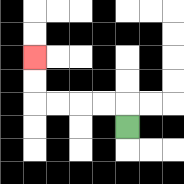{'start': '[5, 5]', 'end': '[1, 2]', 'path_directions': 'U,L,L,L,L,U,U', 'path_coordinates': '[[5, 5], [5, 4], [4, 4], [3, 4], [2, 4], [1, 4], [1, 3], [1, 2]]'}